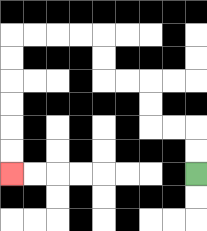{'start': '[8, 7]', 'end': '[0, 7]', 'path_directions': 'U,U,L,L,U,U,L,L,U,U,L,L,L,L,D,D,D,D,D,D', 'path_coordinates': '[[8, 7], [8, 6], [8, 5], [7, 5], [6, 5], [6, 4], [6, 3], [5, 3], [4, 3], [4, 2], [4, 1], [3, 1], [2, 1], [1, 1], [0, 1], [0, 2], [0, 3], [0, 4], [0, 5], [0, 6], [0, 7]]'}